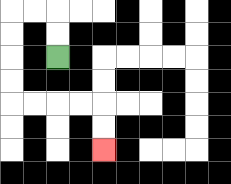{'start': '[2, 2]', 'end': '[4, 6]', 'path_directions': 'U,U,L,L,D,D,D,D,R,R,R,R,D,D', 'path_coordinates': '[[2, 2], [2, 1], [2, 0], [1, 0], [0, 0], [0, 1], [0, 2], [0, 3], [0, 4], [1, 4], [2, 4], [3, 4], [4, 4], [4, 5], [4, 6]]'}